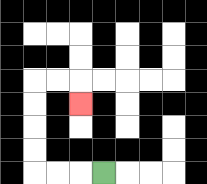{'start': '[4, 7]', 'end': '[3, 4]', 'path_directions': 'L,L,L,U,U,U,U,R,R,D', 'path_coordinates': '[[4, 7], [3, 7], [2, 7], [1, 7], [1, 6], [1, 5], [1, 4], [1, 3], [2, 3], [3, 3], [3, 4]]'}